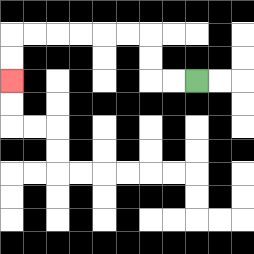{'start': '[8, 3]', 'end': '[0, 3]', 'path_directions': 'L,L,U,U,L,L,L,L,L,L,D,D', 'path_coordinates': '[[8, 3], [7, 3], [6, 3], [6, 2], [6, 1], [5, 1], [4, 1], [3, 1], [2, 1], [1, 1], [0, 1], [0, 2], [0, 3]]'}